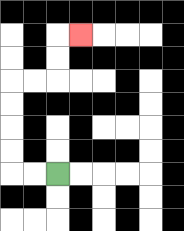{'start': '[2, 7]', 'end': '[3, 1]', 'path_directions': 'L,L,U,U,U,U,R,R,U,U,R', 'path_coordinates': '[[2, 7], [1, 7], [0, 7], [0, 6], [0, 5], [0, 4], [0, 3], [1, 3], [2, 3], [2, 2], [2, 1], [3, 1]]'}